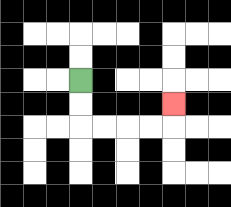{'start': '[3, 3]', 'end': '[7, 4]', 'path_directions': 'D,D,R,R,R,R,U', 'path_coordinates': '[[3, 3], [3, 4], [3, 5], [4, 5], [5, 5], [6, 5], [7, 5], [7, 4]]'}